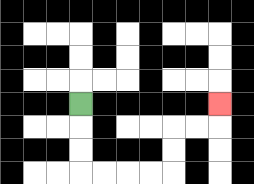{'start': '[3, 4]', 'end': '[9, 4]', 'path_directions': 'D,D,D,R,R,R,R,U,U,R,R,U', 'path_coordinates': '[[3, 4], [3, 5], [3, 6], [3, 7], [4, 7], [5, 7], [6, 7], [7, 7], [7, 6], [7, 5], [8, 5], [9, 5], [9, 4]]'}